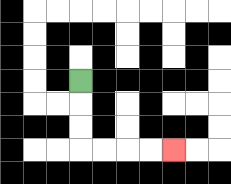{'start': '[3, 3]', 'end': '[7, 6]', 'path_directions': 'D,D,D,R,R,R,R', 'path_coordinates': '[[3, 3], [3, 4], [3, 5], [3, 6], [4, 6], [5, 6], [6, 6], [7, 6]]'}